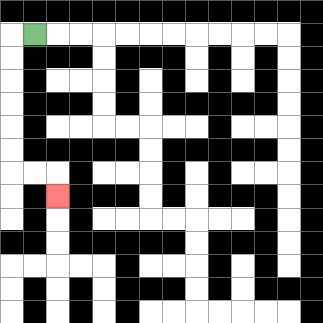{'start': '[1, 1]', 'end': '[2, 8]', 'path_directions': 'L,D,D,D,D,D,D,R,R,D', 'path_coordinates': '[[1, 1], [0, 1], [0, 2], [0, 3], [0, 4], [0, 5], [0, 6], [0, 7], [1, 7], [2, 7], [2, 8]]'}